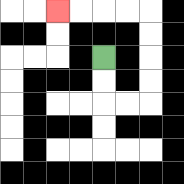{'start': '[4, 2]', 'end': '[2, 0]', 'path_directions': 'D,D,R,R,U,U,U,U,L,L,L,L', 'path_coordinates': '[[4, 2], [4, 3], [4, 4], [5, 4], [6, 4], [6, 3], [6, 2], [6, 1], [6, 0], [5, 0], [4, 0], [3, 0], [2, 0]]'}